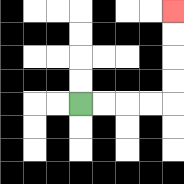{'start': '[3, 4]', 'end': '[7, 0]', 'path_directions': 'R,R,R,R,U,U,U,U', 'path_coordinates': '[[3, 4], [4, 4], [5, 4], [6, 4], [7, 4], [7, 3], [7, 2], [7, 1], [7, 0]]'}